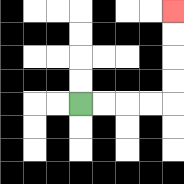{'start': '[3, 4]', 'end': '[7, 0]', 'path_directions': 'R,R,R,R,U,U,U,U', 'path_coordinates': '[[3, 4], [4, 4], [5, 4], [6, 4], [7, 4], [7, 3], [7, 2], [7, 1], [7, 0]]'}